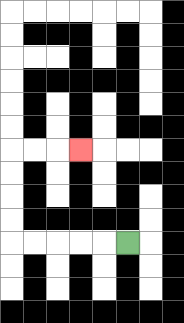{'start': '[5, 10]', 'end': '[3, 6]', 'path_directions': 'L,L,L,L,L,U,U,U,U,R,R,R', 'path_coordinates': '[[5, 10], [4, 10], [3, 10], [2, 10], [1, 10], [0, 10], [0, 9], [0, 8], [0, 7], [0, 6], [1, 6], [2, 6], [3, 6]]'}